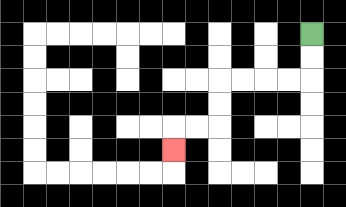{'start': '[13, 1]', 'end': '[7, 6]', 'path_directions': 'D,D,L,L,L,L,D,D,L,L,D', 'path_coordinates': '[[13, 1], [13, 2], [13, 3], [12, 3], [11, 3], [10, 3], [9, 3], [9, 4], [9, 5], [8, 5], [7, 5], [7, 6]]'}